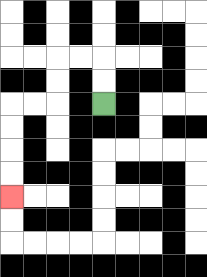{'start': '[4, 4]', 'end': '[0, 8]', 'path_directions': 'U,U,L,L,D,D,L,L,D,D,D,D', 'path_coordinates': '[[4, 4], [4, 3], [4, 2], [3, 2], [2, 2], [2, 3], [2, 4], [1, 4], [0, 4], [0, 5], [0, 6], [0, 7], [0, 8]]'}